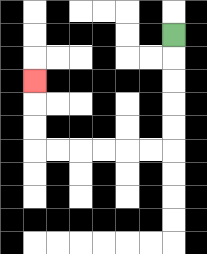{'start': '[7, 1]', 'end': '[1, 3]', 'path_directions': 'D,D,D,D,D,L,L,L,L,L,L,U,U,U', 'path_coordinates': '[[7, 1], [7, 2], [7, 3], [7, 4], [7, 5], [7, 6], [6, 6], [5, 6], [4, 6], [3, 6], [2, 6], [1, 6], [1, 5], [1, 4], [1, 3]]'}